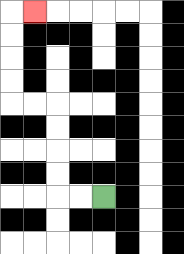{'start': '[4, 8]', 'end': '[1, 0]', 'path_directions': 'L,L,U,U,U,U,L,L,U,U,U,U,R', 'path_coordinates': '[[4, 8], [3, 8], [2, 8], [2, 7], [2, 6], [2, 5], [2, 4], [1, 4], [0, 4], [0, 3], [0, 2], [0, 1], [0, 0], [1, 0]]'}